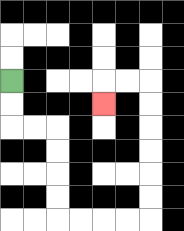{'start': '[0, 3]', 'end': '[4, 4]', 'path_directions': 'D,D,R,R,D,D,D,D,R,R,R,R,U,U,U,U,U,U,L,L,D', 'path_coordinates': '[[0, 3], [0, 4], [0, 5], [1, 5], [2, 5], [2, 6], [2, 7], [2, 8], [2, 9], [3, 9], [4, 9], [5, 9], [6, 9], [6, 8], [6, 7], [6, 6], [6, 5], [6, 4], [6, 3], [5, 3], [4, 3], [4, 4]]'}